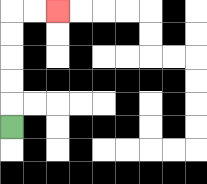{'start': '[0, 5]', 'end': '[2, 0]', 'path_directions': 'U,U,U,U,U,R,R', 'path_coordinates': '[[0, 5], [0, 4], [0, 3], [0, 2], [0, 1], [0, 0], [1, 0], [2, 0]]'}